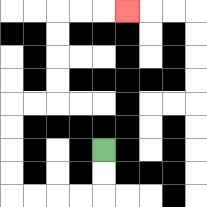{'start': '[4, 6]', 'end': '[5, 0]', 'path_directions': 'D,D,L,L,L,L,U,U,U,U,R,R,U,U,U,U,R,R,R', 'path_coordinates': '[[4, 6], [4, 7], [4, 8], [3, 8], [2, 8], [1, 8], [0, 8], [0, 7], [0, 6], [0, 5], [0, 4], [1, 4], [2, 4], [2, 3], [2, 2], [2, 1], [2, 0], [3, 0], [4, 0], [5, 0]]'}